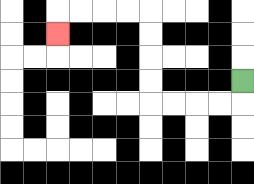{'start': '[10, 3]', 'end': '[2, 1]', 'path_directions': 'D,L,L,L,L,U,U,U,U,L,L,L,L,D', 'path_coordinates': '[[10, 3], [10, 4], [9, 4], [8, 4], [7, 4], [6, 4], [6, 3], [6, 2], [6, 1], [6, 0], [5, 0], [4, 0], [3, 0], [2, 0], [2, 1]]'}